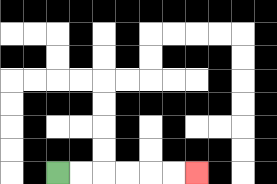{'start': '[2, 7]', 'end': '[8, 7]', 'path_directions': 'R,R,R,R,R,R', 'path_coordinates': '[[2, 7], [3, 7], [4, 7], [5, 7], [6, 7], [7, 7], [8, 7]]'}